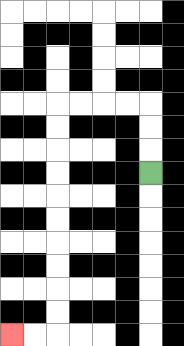{'start': '[6, 7]', 'end': '[0, 14]', 'path_directions': 'U,U,U,L,L,L,L,D,D,D,D,D,D,D,D,D,D,L,L', 'path_coordinates': '[[6, 7], [6, 6], [6, 5], [6, 4], [5, 4], [4, 4], [3, 4], [2, 4], [2, 5], [2, 6], [2, 7], [2, 8], [2, 9], [2, 10], [2, 11], [2, 12], [2, 13], [2, 14], [1, 14], [0, 14]]'}